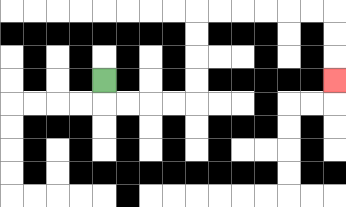{'start': '[4, 3]', 'end': '[14, 3]', 'path_directions': 'D,R,R,R,R,U,U,U,U,R,R,R,R,R,R,D,D,D', 'path_coordinates': '[[4, 3], [4, 4], [5, 4], [6, 4], [7, 4], [8, 4], [8, 3], [8, 2], [8, 1], [8, 0], [9, 0], [10, 0], [11, 0], [12, 0], [13, 0], [14, 0], [14, 1], [14, 2], [14, 3]]'}